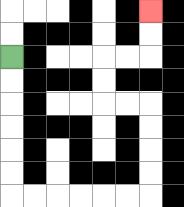{'start': '[0, 2]', 'end': '[6, 0]', 'path_directions': 'D,D,D,D,D,D,R,R,R,R,R,R,U,U,U,U,L,L,U,U,R,R,U,U', 'path_coordinates': '[[0, 2], [0, 3], [0, 4], [0, 5], [0, 6], [0, 7], [0, 8], [1, 8], [2, 8], [3, 8], [4, 8], [5, 8], [6, 8], [6, 7], [6, 6], [6, 5], [6, 4], [5, 4], [4, 4], [4, 3], [4, 2], [5, 2], [6, 2], [6, 1], [6, 0]]'}